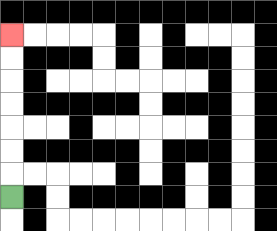{'start': '[0, 8]', 'end': '[0, 1]', 'path_directions': 'U,U,U,U,U,U,U', 'path_coordinates': '[[0, 8], [0, 7], [0, 6], [0, 5], [0, 4], [0, 3], [0, 2], [0, 1]]'}